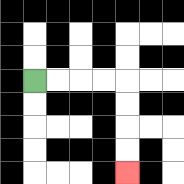{'start': '[1, 3]', 'end': '[5, 7]', 'path_directions': 'R,R,R,R,D,D,D,D', 'path_coordinates': '[[1, 3], [2, 3], [3, 3], [4, 3], [5, 3], [5, 4], [5, 5], [5, 6], [5, 7]]'}